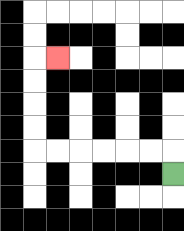{'start': '[7, 7]', 'end': '[2, 2]', 'path_directions': 'U,L,L,L,L,L,L,U,U,U,U,R', 'path_coordinates': '[[7, 7], [7, 6], [6, 6], [5, 6], [4, 6], [3, 6], [2, 6], [1, 6], [1, 5], [1, 4], [1, 3], [1, 2], [2, 2]]'}